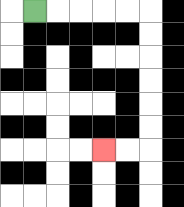{'start': '[1, 0]', 'end': '[4, 6]', 'path_directions': 'R,R,R,R,R,D,D,D,D,D,D,L,L', 'path_coordinates': '[[1, 0], [2, 0], [3, 0], [4, 0], [5, 0], [6, 0], [6, 1], [6, 2], [6, 3], [6, 4], [6, 5], [6, 6], [5, 6], [4, 6]]'}